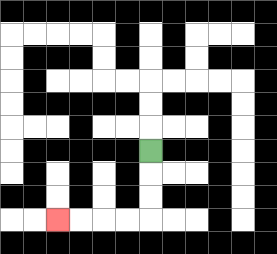{'start': '[6, 6]', 'end': '[2, 9]', 'path_directions': 'D,D,D,L,L,L,L', 'path_coordinates': '[[6, 6], [6, 7], [6, 8], [6, 9], [5, 9], [4, 9], [3, 9], [2, 9]]'}